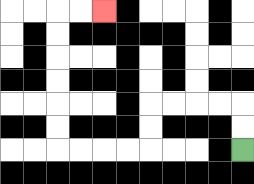{'start': '[10, 6]', 'end': '[4, 0]', 'path_directions': 'U,U,L,L,L,L,D,D,L,L,L,L,U,U,U,U,U,U,R,R', 'path_coordinates': '[[10, 6], [10, 5], [10, 4], [9, 4], [8, 4], [7, 4], [6, 4], [6, 5], [6, 6], [5, 6], [4, 6], [3, 6], [2, 6], [2, 5], [2, 4], [2, 3], [2, 2], [2, 1], [2, 0], [3, 0], [4, 0]]'}